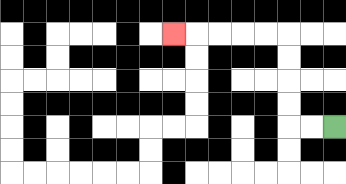{'start': '[14, 5]', 'end': '[7, 1]', 'path_directions': 'L,L,U,U,U,U,L,L,L,L,L', 'path_coordinates': '[[14, 5], [13, 5], [12, 5], [12, 4], [12, 3], [12, 2], [12, 1], [11, 1], [10, 1], [9, 1], [8, 1], [7, 1]]'}